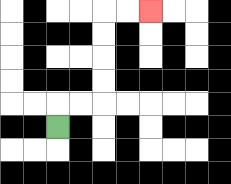{'start': '[2, 5]', 'end': '[6, 0]', 'path_directions': 'U,R,R,U,U,U,U,R,R', 'path_coordinates': '[[2, 5], [2, 4], [3, 4], [4, 4], [4, 3], [4, 2], [4, 1], [4, 0], [5, 0], [6, 0]]'}